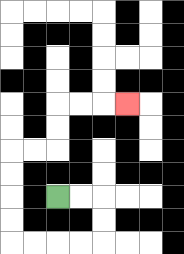{'start': '[2, 8]', 'end': '[5, 4]', 'path_directions': 'R,R,D,D,L,L,L,L,U,U,U,U,R,R,U,U,R,R,R', 'path_coordinates': '[[2, 8], [3, 8], [4, 8], [4, 9], [4, 10], [3, 10], [2, 10], [1, 10], [0, 10], [0, 9], [0, 8], [0, 7], [0, 6], [1, 6], [2, 6], [2, 5], [2, 4], [3, 4], [4, 4], [5, 4]]'}